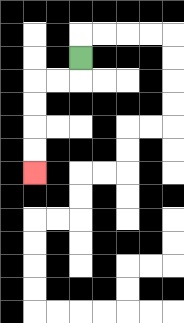{'start': '[3, 2]', 'end': '[1, 7]', 'path_directions': 'D,L,L,D,D,D,D', 'path_coordinates': '[[3, 2], [3, 3], [2, 3], [1, 3], [1, 4], [1, 5], [1, 6], [1, 7]]'}